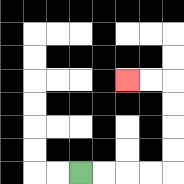{'start': '[3, 7]', 'end': '[5, 3]', 'path_directions': 'R,R,R,R,U,U,U,U,L,L', 'path_coordinates': '[[3, 7], [4, 7], [5, 7], [6, 7], [7, 7], [7, 6], [7, 5], [7, 4], [7, 3], [6, 3], [5, 3]]'}